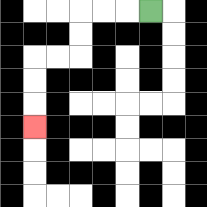{'start': '[6, 0]', 'end': '[1, 5]', 'path_directions': 'L,L,L,D,D,L,L,D,D,D', 'path_coordinates': '[[6, 0], [5, 0], [4, 0], [3, 0], [3, 1], [3, 2], [2, 2], [1, 2], [1, 3], [1, 4], [1, 5]]'}